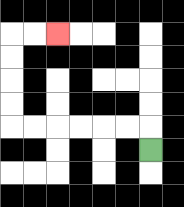{'start': '[6, 6]', 'end': '[2, 1]', 'path_directions': 'U,L,L,L,L,L,L,U,U,U,U,R,R', 'path_coordinates': '[[6, 6], [6, 5], [5, 5], [4, 5], [3, 5], [2, 5], [1, 5], [0, 5], [0, 4], [0, 3], [0, 2], [0, 1], [1, 1], [2, 1]]'}